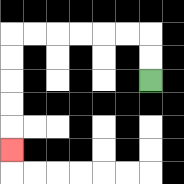{'start': '[6, 3]', 'end': '[0, 6]', 'path_directions': 'U,U,L,L,L,L,L,L,D,D,D,D,D', 'path_coordinates': '[[6, 3], [6, 2], [6, 1], [5, 1], [4, 1], [3, 1], [2, 1], [1, 1], [0, 1], [0, 2], [0, 3], [0, 4], [0, 5], [0, 6]]'}